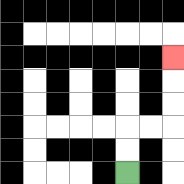{'start': '[5, 7]', 'end': '[7, 2]', 'path_directions': 'U,U,R,R,U,U,U', 'path_coordinates': '[[5, 7], [5, 6], [5, 5], [6, 5], [7, 5], [7, 4], [7, 3], [7, 2]]'}